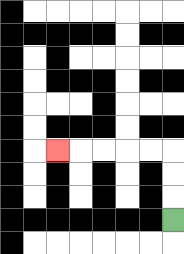{'start': '[7, 9]', 'end': '[2, 6]', 'path_directions': 'U,U,U,L,L,L,L,L', 'path_coordinates': '[[7, 9], [7, 8], [7, 7], [7, 6], [6, 6], [5, 6], [4, 6], [3, 6], [2, 6]]'}